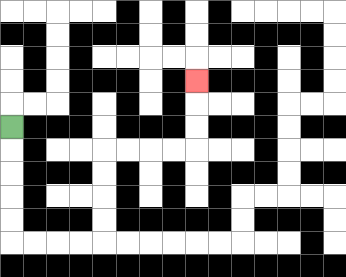{'start': '[0, 5]', 'end': '[8, 3]', 'path_directions': 'D,D,D,D,D,R,R,R,R,U,U,U,U,R,R,R,R,U,U,U', 'path_coordinates': '[[0, 5], [0, 6], [0, 7], [0, 8], [0, 9], [0, 10], [1, 10], [2, 10], [3, 10], [4, 10], [4, 9], [4, 8], [4, 7], [4, 6], [5, 6], [6, 6], [7, 6], [8, 6], [8, 5], [8, 4], [8, 3]]'}